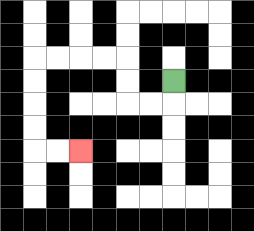{'start': '[7, 3]', 'end': '[3, 6]', 'path_directions': 'D,L,L,U,U,L,L,L,L,D,D,D,D,R,R', 'path_coordinates': '[[7, 3], [7, 4], [6, 4], [5, 4], [5, 3], [5, 2], [4, 2], [3, 2], [2, 2], [1, 2], [1, 3], [1, 4], [1, 5], [1, 6], [2, 6], [3, 6]]'}